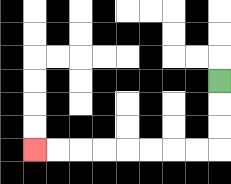{'start': '[9, 3]', 'end': '[1, 6]', 'path_directions': 'D,D,D,L,L,L,L,L,L,L,L', 'path_coordinates': '[[9, 3], [9, 4], [9, 5], [9, 6], [8, 6], [7, 6], [6, 6], [5, 6], [4, 6], [3, 6], [2, 6], [1, 6]]'}